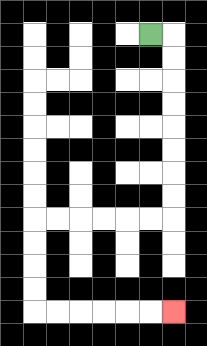{'start': '[6, 1]', 'end': '[7, 13]', 'path_directions': 'R,D,D,D,D,D,D,D,D,L,L,L,L,L,L,D,D,D,D,R,R,R,R,R,R', 'path_coordinates': '[[6, 1], [7, 1], [7, 2], [7, 3], [7, 4], [7, 5], [7, 6], [7, 7], [7, 8], [7, 9], [6, 9], [5, 9], [4, 9], [3, 9], [2, 9], [1, 9], [1, 10], [1, 11], [1, 12], [1, 13], [2, 13], [3, 13], [4, 13], [5, 13], [6, 13], [7, 13]]'}